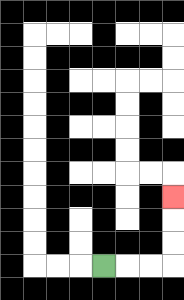{'start': '[4, 11]', 'end': '[7, 8]', 'path_directions': 'R,R,R,U,U,U', 'path_coordinates': '[[4, 11], [5, 11], [6, 11], [7, 11], [7, 10], [7, 9], [7, 8]]'}